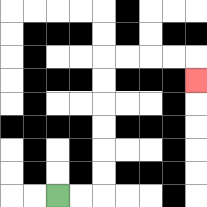{'start': '[2, 8]', 'end': '[8, 3]', 'path_directions': 'R,R,U,U,U,U,U,U,R,R,R,R,D', 'path_coordinates': '[[2, 8], [3, 8], [4, 8], [4, 7], [4, 6], [4, 5], [4, 4], [4, 3], [4, 2], [5, 2], [6, 2], [7, 2], [8, 2], [8, 3]]'}